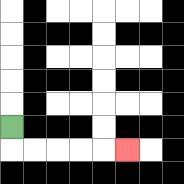{'start': '[0, 5]', 'end': '[5, 6]', 'path_directions': 'D,R,R,R,R,R', 'path_coordinates': '[[0, 5], [0, 6], [1, 6], [2, 6], [3, 6], [4, 6], [5, 6]]'}